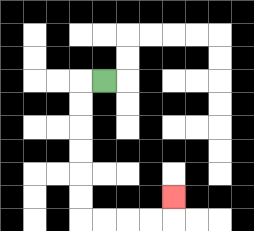{'start': '[4, 3]', 'end': '[7, 8]', 'path_directions': 'L,D,D,D,D,D,D,R,R,R,R,U', 'path_coordinates': '[[4, 3], [3, 3], [3, 4], [3, 5], [3, 6], [3, 7], [3, 8], [3, 9], [4, 9], [5, 9], [6, 9], [7, 9], [7, 8]]'}